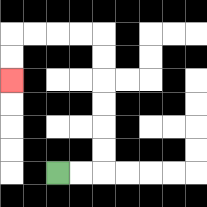{'start': '[2, 7]', 'end': '[0, 3]', 'path_directions': 'R,R,U,U,U,U,U,U,L,L,L,L,D,D', 'path_coordinates': '[[2, 7], [3, 7], [4, 7], [4, 6], [4, 5], [4, 4], [4, 3], [4, 2], [4, 1], [3, 1], [2, 1], [1, 1], [0, 1], [0, 2], [0, 3]]'}